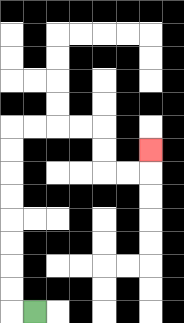{'start': '[1, 13]', 'end': '[6, 6]', 'path_directions': 'L,U,U,U,U,U,U,U,U,R,R,R,R,D,D,R,R,U', 'path_coordinates': '[[1, 13], [0, 13], [0, 12], [0, 11], [0, 10], [0, 9], [0, 8], [0, 7], [0, 6], [0, 5], [1, 5], [2, 5], [3, 5], [4, 5], [4, 6], [4, 7], [5, 7], [6, 7], [6, 6]]'}